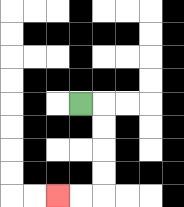{'start': '[3, 4]', 'end': '[2, 8]', 'path_directions': 'R,D,D,D,D,L,L', 'path_coordinates': '[[3, 4], [4, 4], [4, 5], [4, 6], [4, 7], [4, 8], [3, 8], [2, 8]]'}